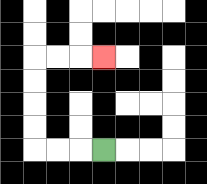{'start': '[4, 6]', 'end': '[4, 2]', 'path_directions': 'L,L,L,U,U,U,U,R,R,R', 'path_coordinates': '[[4, 6], [3, 6], [2, 6], [1, 6], [1, 5], [1, 4], [1, 3], [1, 2], [2, 2], [3, 2], [4, 2]]'}